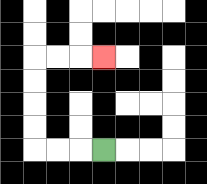{'start': '[4, 6]', 'end': '[4, 2]', 'path_directions': 'L,L,L,U,U,U,U,R,R,R', 'path_coordinates': '[[4, 6], [3, 6], [2, 6], [1, 6], [1, 5], [1, 4], [1, 3], [1, 2], [2, 2], [3, 2], [4, 2]]'}